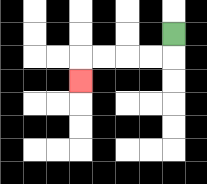{'start': '[7, 1]', 'end': '[3, 3]', 'path_directions': 'D,L,L,L,L,D', 'path_coordinates': '[[7, 1], [7, 2], [6, 2], [5, 2], [4, 2], [3, 2], [3, 3]]'}